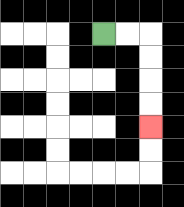{'start': '[4, 1]', 'end': '[6, 5]', 'path_directions': 'R,R,D,D,D,D', 'path_coordinates': '[[4, 1], [5, 1], [6, 1], [6, 2], [6, 3], [6, 4], [6, 5]]'}